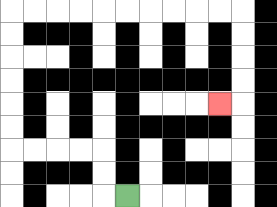{'start': '[5, 8]', 'end': '[9, 4]', 'path_directions': 'L,U,U,L,L,L,L,U,U,U,U,U,U,R,R,R,R,R,R,R,R,R,R,D,D,D,D,L', 'path_coordinates': '[[5, 8], [4, 8], [4, 7], [4, 6], [3, 6], [2, 6], [1, 6], [0, 6], [0, 5], [0, 4], [0, 3], [0, 2], [0, 1], [0, 0], [1, 0], [2, 0], [3, 0], [4, 0], [5, 0], [6, 0], [7, 0], [8, 0], [9, 0], [10, 0], [10, 1], [10, 2], [10, 3], [10, 4], [9, 4]]'}